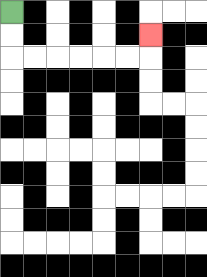{'start': '[0, 0]', 'end': '[6, 1]', 'path_directions': 'D,D,R,R,R,R,R,R,U', 'path_coordinates': '[[0, 0], [0, 1], [0, 2], [1, 2], [2, 2], [3, 2], [4, 2], [5, 2], [6, 2], [6, 1]]'}